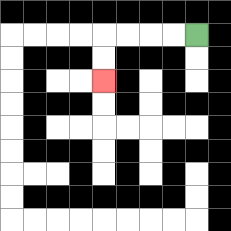{'start': '[8, 1]', 'end': '[4, 3]', 'path_directions': 'L,L,L,L,D,D', 'path_coordinates': '[[8, 1], [7, 1], [6, 1], [5, 1], [4, 1], [4, 2], [4, 3]]'}